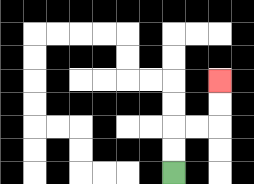{'start': '[7, 7]', 'end': '[9, 3]', 'path_directions': 'U,U,R,R,U,U', 'path_coordinates': '[[7, 7], [7, 6], [7, 5], [8, 5], [9, 5], [9, 4], [9, 3]]'}